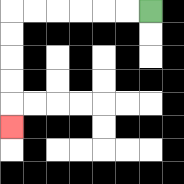{'start': '[6, 0]', 'end': '[0, 5]', 'path_directions': 'L,L,L,L,L,L,D,D,D,D,D', 'path_coordinates': '[[6, 0], [5, 0], [4, 0], [3, 0], [2, 0], [1, 0], [0, 0], [0, 1], [0, 2], [0, 3], [0, 4], [0, 5]]'}